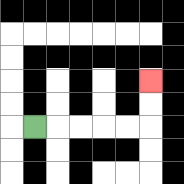{'start': '[1, 5]', 'end': '[6, 3]', 'path_directions': 'R,R,R,R,R,U,U', 'path_coordinates': '[[1, 5], [2, 5], [3, 5], [4, 5], [5, 5], [6, 5], [6, 4], [6, 3]]'}